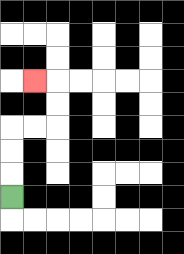{'start': '[0, 8]', 'end': '[1, 3]', 'path_directions': 'U,U,U,R,R,U,U,L', 'path_coordinates': '[[0, 8], [0, 7], [0, 6], [0, 5], [1, 5], [2, 5], [2, 4], [2, 3], [1, 3]]'}